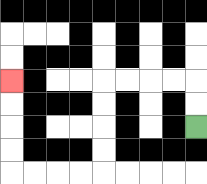{'start': '[8, 5]', 'end': '[0, 3]', 'path_directions': 'U,U,L,L,L,L,D,D,D,D,L,L,L,L,U,U,U,U', 'path_coordinates': '[[8, 5], [8, 4], [8, 3], [7, 3], [6, 3], [5, 3], [4, 3], [4, 4], [4, 5], [4, 6], [4, 7], [3, 7], [2, 7], [1, 7], [0, 7], [0, 6], [0, 5], [0, 4], [0, 3]]'}